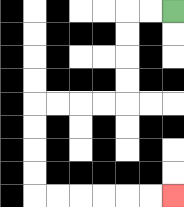{'start': '[7, 0]', 'end': '[7, 8]', 'path_directions': 'L,L,D,D,D,D,L,L,L,L,D,D,D,D,R,R,R,R,R,R', 'path_coordinates': '[[7, 0], [6, 0], [5, 0], [5, 1], [5, 2], [5, 3], [5, 4], [4, 4], [3, 4], [2, 4], [1, 4], [1, 5], [1, 6], [1, 7], [1, 8], [2, 8], [3, 8], [4, 8], [5, 8], [6, 8], [7, 8]]'}